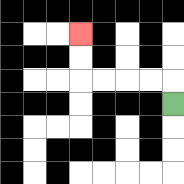{'start': '[7, 4]', 'end': '[3, 1]', 'path_directions': 'U,L,L,L,L,U,U', 'path_coordinates': '[[7, 4], [7, 3], [6, 3], [5, 3], [4, 3], [3, 3], [3, 2], [3, 1]]'}